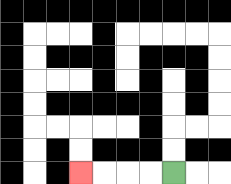{'start': '[7, 7]', 'end': '[3, 7]', 'path_directions': 'L,L,L,L', 'path_coordinates': '[[7, 7], [6, 7], [5, 7], [4, 7], [3, 7]]'}